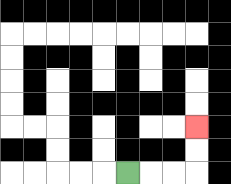{'start': '[5, 7]', 'end': '[8, 5]', 'path_directions': 'R,R,R,U,U', 'path_coordinates': '[[5, 7], [6, 7], [7, 7], [8, 7], [8, 6], [8, 5]]'}